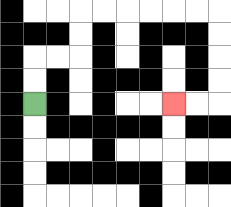{'start': '[1, 4]', 'end': '[7, 4]', 'path_directions': 'U,U,R,R,U,U,R,R,R,R,R,R,D,D,D,D,L,L', 'path_coordinates': '[[1, 4], [1, 3], [1, 2], [2, 2], [3, 2], [3, 1], [3, 0], [4, 0], [5, 0], [6, 0], [7, 0], [8, 0], [9, 0], [9, 1], [9, 2], [9, 3], [9, 4], [8, 4], [7, 4]]'}